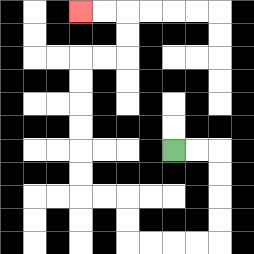{'start': '[7, 6]', 'end': '[3, 0]', 'path_directions': 'R,R,D,D,D,D,L,L,L,L,U,U,L,L,U,U,U,U,U,U,R,R,U,U,L,L', 'path_coordinates': '[[7, 6], [8, 6], [9, 6], [9, 7], [9, 8], [9, 9], [9, 10], [8, 10], [7, 10], [6, 10], [5, 10], [5, 9], [5, 8], [4, 8], [3, 8], [3, 7], [3, 6], [3, 5], [3, 4], [3, 3], [3, 2], [4, 2], [5, 2], [5, 1], [5, 0], [4, 0], [3, 0]]'}